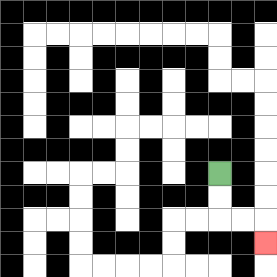{'start': '[9, 7]', 'end': '[11, 10]', 'path_directions': 'D,D,R,R,D', 'path_coordinates': '[[9, 7], [9, 8], [9, 9], [10, 9], [11, 9], [11, 10]]'}